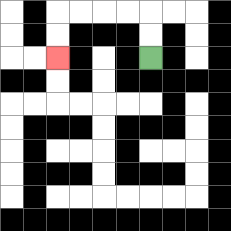{'start': '[6, 2]', 'end': '[2, 2]', 'path_directions': 'U,U,L,L,L,L,D,D', 'path_coordinates': '[[6, 2], [6, 1], [6, 0], [5, 0], [4, 0], [3, 0], [2, 0], [2, 1], [2, 2]]'}